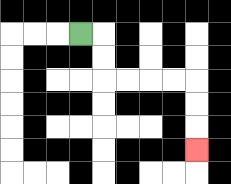{'start': '[3, 1]', 'end': '[8, 6]', 'path_directions': 'R,D,D,R,R,R,R,D,D,D', 'path_coordinates': '[[3, 1], [4, 1], [4, 2], [4, 3], [5, 3], [6, 3], [7, 3], [8, 3], [8, 4], [8, 5], [8, 6]]'}